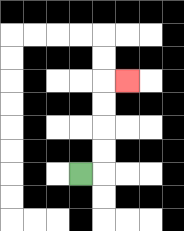{'start': '[3, 7]', 'end': '[5, 3]', 'path_directions': 'R,U,U,U,U,R', 'path_coordinates': '[[3, 7], [4, 7], [4, 6], [4, 5], [4, 4], [4, 3], [5, 3]]'}